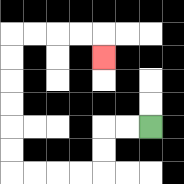{'start': '[6, 5]', 'end': '[4, 2]', 'path_directions': 'L,L,D,D,L,L,L,L,U,U,U,U,U,U,R,R,R,R,D', 'path_coordinates': '[[6, 5], [5, 5], [4, 5], [4, 6], [4, 7], [3, 7], [2, 7], [1, 7], [0, 7], [0, 6], [0, 5], [0, 4], [0, 3], [0, 2], [0, 1], [1, 1], [2, 1], [3, 1], [4, 1], [4, 2]]'}